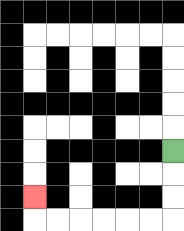{'start': '[7, 6]', 'end': '[1, 8]', 'path_directions': 'D,D,D,L,L,L,L,L,L,U', 'path_coordinates': '[[7, 6], [7, 7], [7, 8], [7, 9], [6, 9], [5, 9], [4, 9], [3, 9], [2, 9], [1, 9], [1, 8]]'}